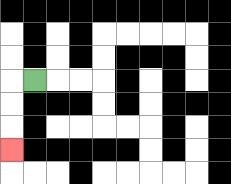{'start': '[1, 3]', 'end': '[0, 6]', 'path_directions': 'L,D,D,D', 'path_coordinates': '[[1, 3], [0, 3], [0, 4], [0, 5], [0, 6]]'}